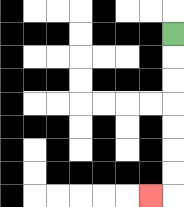{'start': '[7, 1]', 'end': '[6, 8]', 'path_directions': 'D,D,D,D,D,D,D,L', 'path_coordinates': '[[7, 1], [7, 2], [7, 3], [7, 4], [7, 5], [7, 6], [7, 7], [7, 8], [6, 8]]'}